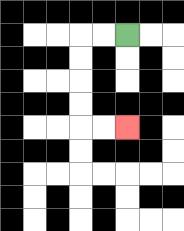{'start': '[5, 1]', 'end': '[5, 5]', 'path_directions': 'L,L,D,D,D,D,R,R', 'path_coordinates': '[[5, 1], [4, 1], [3, 1], [3, 2], [3, 3], [3, 4], [3, 5], [4, 5], [5, 5]]'}